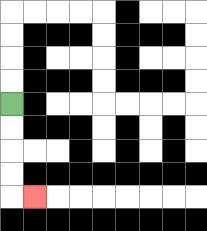{'start': '[0, 4]', 'end': '[1, 8]', 'path_directions': 'D,D,D,D,R', 'path_coordinates': '[[0, 4], [0, 5], [0, 6], [0, 7], [0, 8], [1, 8]]'}